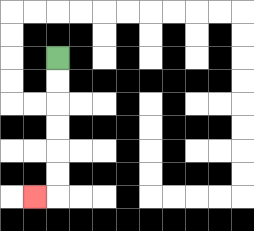{'start': '[2, 2]', 'end': '[1, 8]', 'path_directions': 'D,D,D,D,D,D,L', 'path_coordinates': '[[2, 2], [2, 3], [2, 4], [2, 5], [2, 6], [2, 7], [2, 8], [1, 8]]'}